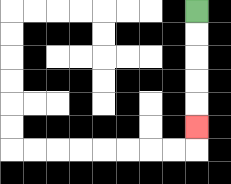{'start': '[8, 0]', 'end': '[8, 5]', 'path_directions': 'D,D,D,D,D', 'path_coordinates': '[[8, 0], [8, 1], [8, 2], [8, 3], [8, 4], [8, 5]]'}